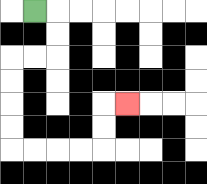{'start': '[1, 0]', 'end': '[5, 4]', 'path_directions': 'R,D,D,L,L,D,D,D,D,R,R,R,R,U,U,R', 'path_coordinates': '[[1, 0], [2, 0], [2, 1], [2, 2], [1, 2], [0, 2], [0, 3], [0, 4], [0, 5], [0, 6], [1, 6], [2, 6], [3, 6], [4, 6], [4, 5], [4, 4], [5, 4]]'}